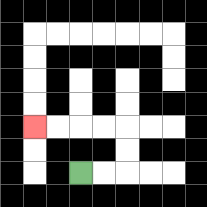{'start': '[3, 7]', 'end': '[1, 5]', 'path_directions': 'R,R,U,U,L,L,L,L', 'path_coordinates': '[[3, 7], [4, 7], [5, 7], [5, 6], [5, 5], [4, 5], [3, 5], [2, 5], [1, 5]]'}